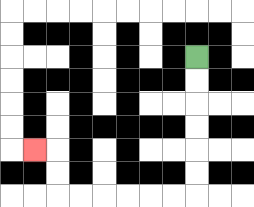{'start': '[8, 2]', 'end': '[1, 6]', 'path_directions': 'D,D,D,D,D,D,L,L,L,L,L,L,U,U,L', 'path_coordinates': '[[8, 2], [8, 3], [8, 4], [8, 5], [8, 6], [8, 7], [8, 8], [7, 8], [6, 8], [5, 8], [4, 8], [3, 8], [2, 8], [2, 7], [2, 6], [1, 6]]'}